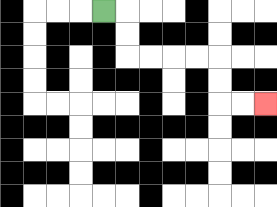{'start': '[4, 0]', 'end': '[11, 4]', 'path_directions': 'R,D,D,R,R,R,R,D,D,R,R', 'path_coordinates': '[[4, 0], [5, 0], [5, 1], [5, 2], [6, 2], [7, 2], [8, 2], [9, 2], [9, 3], [9, 4], [10, 4], [11, 4]]'}